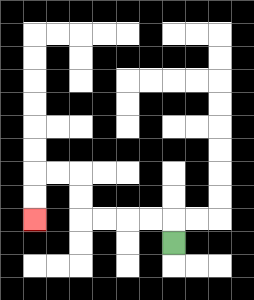{'start': '[7, 10]', 'end': '[1, 9]', 'path_directions': 'U,L,L,L,L,U,U,L,L,D,D', 'path_coordinates': '[[7, 10], [7, 9], [6, 9], [5, 9], [4, 9], [3, 9], [3, 8], [3, 7], [2, 7], [1, 7], [1, 8], [1, 9]]'}